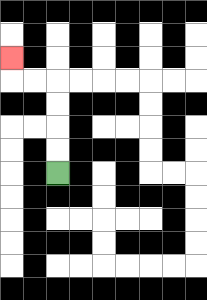{'start': '[2, 7]', 'end': '[0, 2]', 'path_directions': 'U,U,U,U,L,L,U', 'path_coordinates': '[[2, 7], [2, 6], [2, 5], [2, 4], [2, 3], [1, 3], [0, 3], [0, 2]]'}